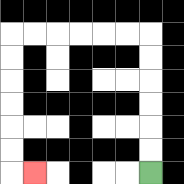{'start': '[6, 7]', 'end': '[1, 7]', 'path_directions': 'U,U,U,U,U,U,L,L,L,L,L,L,D,D,D,D,D,D,R', 'path_coordinates': '[[6, 7], [6, 6], [6, 5], [6, 4], [6, 3], [6, 2], [6, 1], [5, 1], [4, 1], [3, 1], [2, 1], [1, 1], [0, 1], [0, 2], [0, 3], [0, 4], [0, 5], [0, 6], [0, 7], [1, 7]]'}